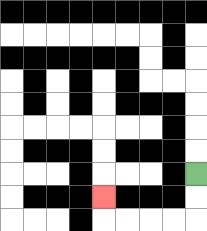{'start': '[8, 7]', 'end': '[4, 8]', 'path_directions': 'D,D,L,L,L,L,U', 'path_coordinates': '[[8, 7], [8, 8], [8, 9], [7, 9], [6, 9], [5, 9], [4, 9], [4, 8]]'}